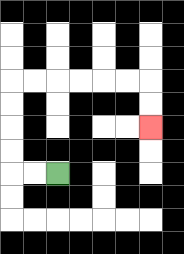{'start': '[2, 7]', 'end': '[6, 5]', 'path_directions': 'L,L,U,U,U,U,R,R,R,R,R,R,D,D', 'path_coordinates': '[[2, 7], [1, 7], [0, 7], [0, 6], [0, 5], [0, 4], [0, 3], [1, 3], [2, 3], [3, 3], [4, 3], [5, 3], [6, 3], [6, 4], [6, 5]]'}